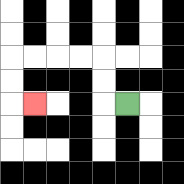{'start': '[5, 4]', 'end': '[1, 4]', 'path_directions': 'L,U,U,L,L,L,L,D,D,R', 'path_coordinates': '[[5, 4], [4, 4], [4, 3], [4, 2], [3, 2], [2, 2], [1, 2], [0, 2], [0, 3], [0, 4], [1, 4]]'}